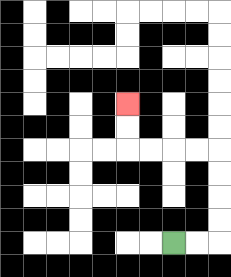{'start': '[7, 10]', 'end': '[5, 4]', 'path_directions': 'R,R,U,U,U,U,L,L,L,L,U,U', 'path_coordinates': '[[7, 10], [8, 10], [9, 10], [9, 9], [9, 8], [9, 7], [9, 6], [8, 6], [7, 6], [6, 6], [5, 6], [5, 5], [5, 4]]'}